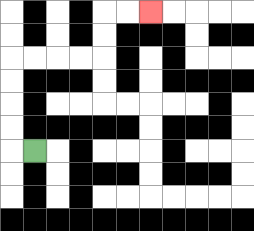{'start': '[1, 6]', 'end': '[6, 0]', 'path_directions': 'L,U,U,U,U,R,R,R,R,U,U,R,R', 'path_coordinates': '[[1, 6], [0, 6], [0, 5], [0, 4], [0, 3], [0, 2], [1, 2], [2, 2], [3, 2], [4, 2], [4, 1], [4, 0], [5, 0], [6, 0]]'}